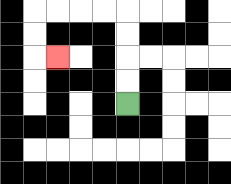{'start': '[5, 4]', 'end': '[2, 2]', 'path_directions': 'U,U,U,U,L,L,L,L,D,D,R', 'path_coordinates': '[[5, 4], [5, 3], [5, 2], [5, 1], [5, 0], [4, 0], [3, 0], [2, 0], [1, 0], [1, 1], [1, 2], [2, 2]]'}